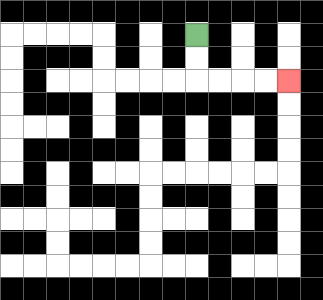{'start': '[8, 1]', 'end': '[12, 3]', 'path_directions': 'D,D,R,R,R,R', 'path_coordinates': '[[8, 1], [8, 2], [8, 3], [9, 3], [10, 3], [11, 3], [12, 3]]'}